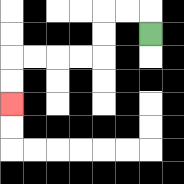{'start': '[6, 1]', 'end': '[0, 4]', 'path_directions': 'U,L,L,D,D,L,L,L,L,D,D', 'path_coordinates': '[[6, 1], [6, 0], [5, 0], [4, 0], [4, 1], [4, 2], [3, 2], [2, 2], [1, 2], [0, 2], [0, 3], [0, 4]]'}